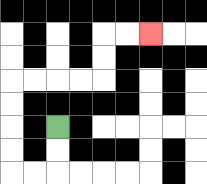{'start': '[2, 5]', 'end': '[6, 1]', 'path_directions': 'D,D,L,L,U,U,U,U,R,R,R,R,U,U,R,R', 'path_coordinates': '[[2, 5], [2, 6], [2, 7], [1, 7], [0, 7], [0, 6], [0, 5], [0, 4], [0, 3], [1, 3], [2, 3], [3, 3], [4, 3], [4, 2], [4, 1], [5, 1], [6, 1]]'}